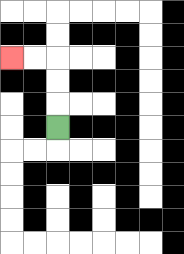{'start': '[2, 5]', 'end': '[0, 2]', 'path_directions': 'U,U,U,L,L', 'path_coordinates': '[[2, 5], [2, 4], [2, 3], [2, 2], [1, 2], [0, 2]]'}